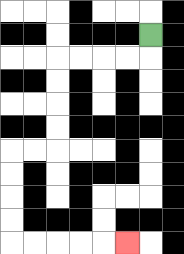{'start': '[6, 1]', 'end': '[5, 10]', 'path_directions': 'D,L,L,L,L,D,D,D,D,L,L,D,D,D,D,R,R,R,R,R', 'path_coordinates': '[[6, 1], [6, 2], [5, 2], [4, 2], [3, 2], [2, 2], [2, 3], [2, 4], [2, 5], [2, 6], [1, 6], [0, 6], [0, 7], [0, 8], [0, 9], [0, 10], [1, 10], [2, 10], [3, 10], [4, 10], [5, 10]]'}